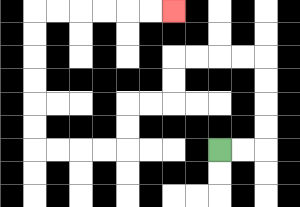{'start': '[9, 6]', 'end': '[7, 0]', 'path_directions': 'R,R,U,U,U,U,L,L,L,L,D,D,L,L,D,D,L,L,L,L,U,U,U,U,U,U,R,R,R,R,R,R', 'path_coordinates': '[[9, 6], [10, 6], [11, 6], [11, 5], [11, 4], [11, 3], [11, 2], [10, 2], [9, 2], [8, 2], [7, 2], [7, 3], [7, 4], [6, 4], [5, 4], [5, 5], [5, 6], [4, 6], [3, 6], [2, 6], [1, 6], [1, 5], [1, 4], [1, 3], [1, 2], [1, 1], [1, 0], [2, 0], [3, 0], [4, 0], [5, 0], [6, 0], [7, 0]]'}